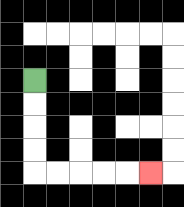{'start': '[1, 3]', 'end': '[6, 7]', 'path_directions': 'D,D,D,D,R,R,R,R,R', 'path_coordinates': '[[1, 3], [1, 4], [1, 5], [1, 6], [1, 7], [2, 7], [3, 7], [4, 7], [5, 7], [6, 7]]'}